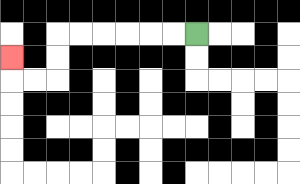{'start': '[8, 1]', 'end': '[0, 2]', 'path_directions': 'L,L,L,L,L,L,D,D,L,L,U', 'path_coordinates': '[[8, 1], [7, 1], [6, 1], [5, 1], [4, 1], [3, 1], [2, 1], [2, 2], [2, 3], [1, 3], [0, 3], [0, 2]]'}